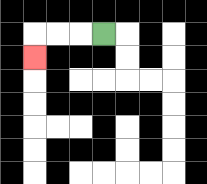{'start': '[4, 1]', 'end': '[1, 2]', 'path_directions': 'L,L,L,D', 'path_coordinates': '[[4, 1], [3, 1], [2, 1], [1, 1], [1, 2]]'}